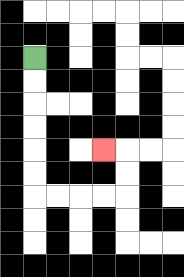{'start': '[1, 2]', 'end': '[4, 6]', 'path_directions': 'D,D,D,D,D,D,R,R,R,R,U,U,L', 'path_coordinates': '[[1, 2], [1, 3], [1, 4], [1, 5], [1, 6], [1, 7], [1, 8], [2, 8], [3, 8], [4, 8], [5, 8], [5, 7], [5, 6], [4, 6]]'}